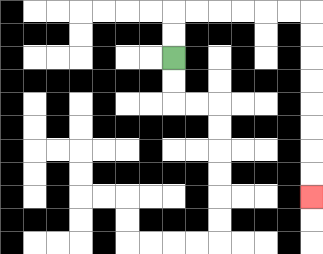{'start': '[7, 2]', 'end': '[13, 8]', 'path_directions': 'U,U,R,R,R,R,R,R,D,D,D,D,D,D,D,D', 'path_coordinates': '[[7, 2], [7, 1], [7, 0], [8, 0], [9, 0], [10, 0], [11, 0], [12, 0], [13, 0], [13, 1], [13, 2], [13, 3], [13, 4], [13, 5], [13, 6], [13, 7], [13, 8]]'}